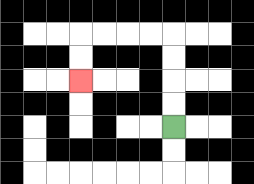{'start': '[7, 5]', 'end': '[3, 3]', 'path_directions': 'U,U,U,U,L,L,L,L,D,D', 'path_coordinates': '[[7, 5], [7, 4], [7, 3], [7, 2], [7, 1], [6, 1], [5, 1], [4, 1], [3, 1], [3, 2], [3, 3]]'}